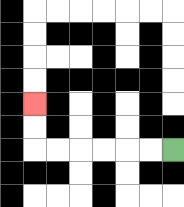{'start': '[7, 6]', 'end': '[1, 4]', 'path_directions': 'L,L,L,L,L,L,U,U', 'path_coordinates': '[[7, 6], [6, 6], [5, 6], [4, 6], [3, 6], [2, 6], [1, 6], [1, 5], [1, 4]]'}